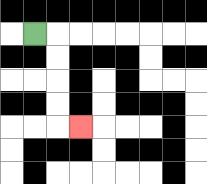{'start': '[1, 1]', 'end': '[3, 5]', 'path_directions': 'R,D,D,D,D,R', 'path_coordinates': '[[1, 1], [2, 1], [2, 2], [2, 3], [2, 4], [2, 5], [3, 5]]'}